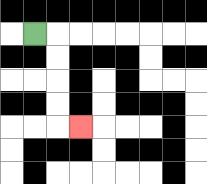{'start': '[1, 1]', 'end': '[3, 5]', 'path_directions': 'R,D,D,D,D,R', 'path_coordinates': '[[1, 1], [2, 1], [2, 2], [2, 3], [2, 4], [2, 5], [3, 5]]'}